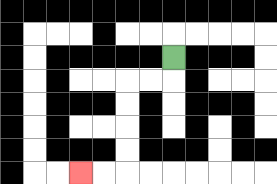{'start': '[7, 2]', 'end': '[3, 7]', 'path_directions': 'D,L,L,D,D,D,D,L,L', 'path_coordinates': '[[7, 2], [7, 3], [6, 3], [5, 3], [5, 4], [5, 5], [5, 6], [5, 7], [4, 7], [3, 7]]'}